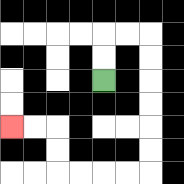{'start': '[4, 3]', 'end': '[0, 5]', 'path_directions': 'U,U,R,R,D,D,D,D,D,D,L,L,L,L,U,U,L,L', 'path_coordinates': '[[4, 3], [4, 2], [4, 1], [5, 1], [6, 1], [6, 2], [6, 3], [6, 4], [6, 5], [6, 6], [6, 7], [5, 7], [4, 7], [3, 7], [2, 7], [2, 6], [2, 5], [1, 5], [0, 5]]'}